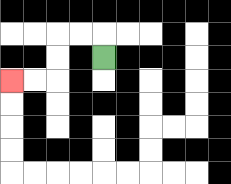{'start': '[4, 2]', 'end': '[0, 3]', 'path_directions': 'U,L,L,D,D,L,L', 'path_coordinates': '[[4, 2], [4, 1], [3, 1], [2, 1], [2, 2], [2, 3], [1, 3], [0, 3]]'}